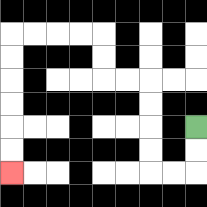{'start': '[8, 5]', 'end': '[0, 7]', 'path_directions': 'D,D,L,L,U,U,U,U,L,L,U,U,L,L,L,L,D,D,D,D,D,D', 'path_coordinates': '[[8, 5], [8, 6], [8, 7], [7, 7], [6, 7], [6, 6], [6, 5], [6, 4], [6, 3], [5, 3], [4, 3], [4, 2], [4, 1], [3, 1], [2, 1], [1, 1], [0, 1], [0, 2], [0, 3], [0, 4], [0, 5], [0, 6], [0, 7]]'}